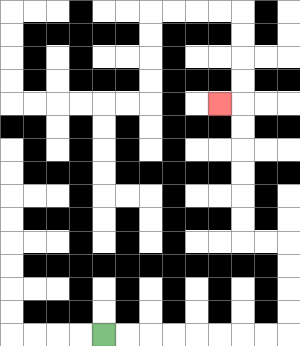{'start': '[4, 14]', 'end': '[9, 4]', 'path_directions': 'R,R,R,R,R,R,R,R,U,U,U,U,L,L,U,U,U,U,U,U,L', 'path_coordinates': '[[4, 14], [5, 14], [6, 14], [7, 14], [8, 14], [9, 14], [10, 14], [11, 14], [12, 14], [12, 13], [12, 12], [12, 11], [12, 10], [11, 10], [10, 10], [10, 9], [10, 8], [10, 7], [10, 6], [10, 5], [10, 4], [9, 4]]'}